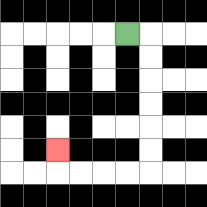{'start': '[5, 1]', 'end': '[2, 6]', 'path_directions': 'R,D,D,D,D,D,D,L,L,L,L,U', 'path_coordinates': '[[5, 1], [6, 1], [6, 2], [6, 3], [6, 4], [6, 5], [6, 6], [6, 7], [5, 7], [4, 7], [3, 7], [2, 7], [2, 6]]'}